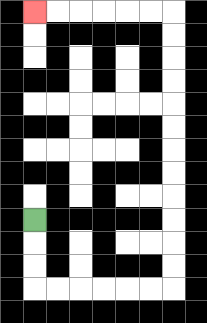{'start': '[1, 9]', 'end': '[1, 0]', 'path_directions': 'D,D,D,R,R,R,R,R,R,U,U,U,U,U,U,U,U,U,U,U,U,L,L,L,L,L,L', 'path_coordinates': '[[1, 9], [1, 10], [1, 11], [1, 12], [2, 12], [3, 12], [4, 12], [5, 12], [6, 12], [7, 12], [7, 11], [7, 10], [7, 9], [7, 8], [7, 7], [7, 6], [7, 5], [7, 4], [7, 3], [7, 2], [7, 1], [7, 0], [6, 0], [5, 0], [4, 0], [3, 0], [2, 0], [1, 0]]'}